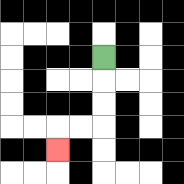{'start': '[4, 2]', 'end': '[2, 6]', 'path_directions': 'D,D,D,L,L,D', 'path_coordinates': '[[4, 2], [4, 3], [4, 4], [4, 5], [3, 5], [2, 5], [2, 6]]'}